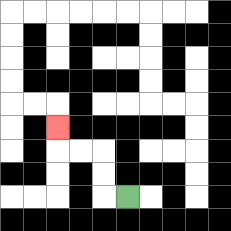{'start': '[5, 8]', 'end': '[2, 5]', 'path_directions': 'L,U,U,L,L,U', 'path_coordinates': '[[5, 8], [4, 8], [4, 7], [4, 6], [3, 6], [2, 6], [2, 5]]'}